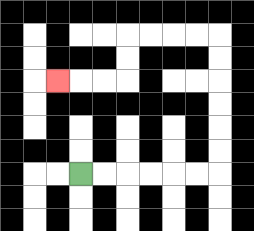{'start': '[3, 7]', 'end': '[2, 3]', 'path_directions': 'R,R,R,R,R,R,U,U,U,U,U,U,L,L,L,L,D,D,L,L,L', 'path_coordinates': '[[3, 7], [4, 7], [5, 7], [6, 7], [7, 7], [8, 7], [9, 7], [9, 6], [9, 5], [9, 4], [9, 3], [9, 2], [9, 1], [8, 1], [7, 1], [6, 1], [5, 1], [5, 2], [5, 3], [4, 3], [3, 3], [2, 3]]'}